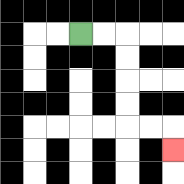{'start': '[3, 1]', 'end': '[7, 6]', 'path_directions': 'R,R,D,D,D,D,R,R,D', 'path_coordinates': '[[3, 1], [4, 1], [5, 1], [5, 2], [5, 3], [5, 4], [5, 5], [6, 5], [7, 5], [7, 6]]'}